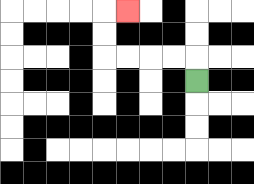{'start': '[8, 3]', 'end': '[5, 0]', 'path_directions': 'U,L,L,L,L,U,U,R', 'path_coordinates': '[[8, 3], [8, 2], [7, 2], [6, 2], [5, 2], [4, 2], [4, 1], [4, 0], [5, 0]]'}